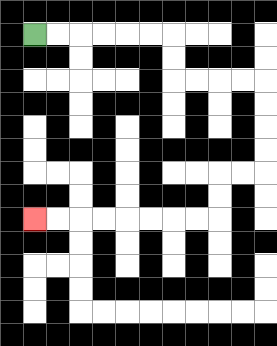{'start': '[1, 1]', 'end': '[1, 9]', 'path_directions': 'R,R,R,R,R,R,D,D,R,R,R,R,D,D,D,D,L,L,D,D,L,L,L,L,L,L,L,L', 'path_coordinates': '[[1, 1], [2, 1], [3, 1], [4, 1], [5, 1], [6, 1], [7, 1], [7, 2], [7, 3], [8, 3], [9, 3], [10, 3], [11, 3], [11, 4], [11, 5], [11, 6], [11, 7], [10, 7], [9, 7], [9, 8], [9, 9], [8, 9], [7, 9], [6, 9], [5, 9], [4, 9], [3, 9], [2, 9], [1, 9]]'}